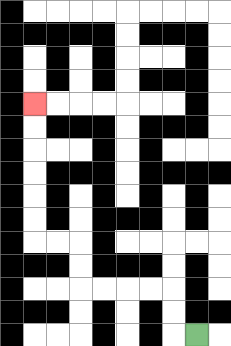{'start': '[8, 14]', 'end': '[1, 4]', 'path_directions': 'L,U,U,L,L,L,L,U,U,L,L,U,U,U,U,U,U', 'path_coordinates': '[[8, 14], [7, 14], [7, 13], [7, 12], [6, 12], [5, 12], [4, 12], [3, 12], [3, 11], [3, 10], [2, 10], [1, 10], [1, 9], [1, 8], [1, 7], [1, 6], [1, 5], [1, 4]]'}